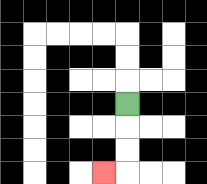{'start': '[5, 4]', 'end': '[4, 7]', 'path_directions': 'D,D,D,L', 'path_coordinates': '[[5, 4], [5, 5], [5, 6], [5, 7], [4, 7]]'}